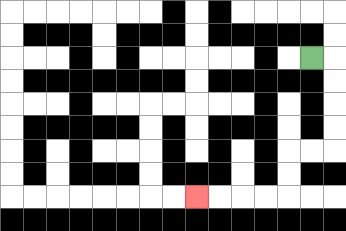{'start': '[13, 2]', 'end': '[8, 8]', 'path_directions': 'R,D,D,D,D,L,L,D,D,L,L,L,L', 'path_coordinates': '[[13, 2], [14, 2], [14, 3], [14, 4], [14, 5], [14, 6], [13, 6], [12, 6], [12, 7], [12, 8], [11, 8], [10, 8], [9, 8], [8, 8]]'}